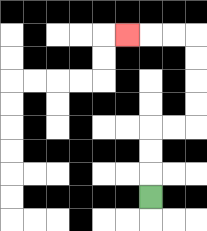{'start': '[6, 8]', 'end': '[5, 1]', 'path_directions': 'U,U,U,R,R,U,U,U,U,L,L,L', 'path_coordinates': '[[6, 8], [6, 7], [6, 6], [6, 5], [7, 5], [8, 5], [8, 4], [8, 3], [8, 2], [8, 1], [7, 1], [6, 1], [5, 1]]'}